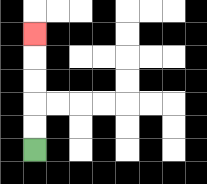{'start': '[1, 6]', 'end': '[1, 1]', 'path_directions': 'U,U,U,U,U', 'path_coordinates': '[[1, 6], [1, 5], [1, 4], [1, 3], [1, 2], [1, 1]]'}